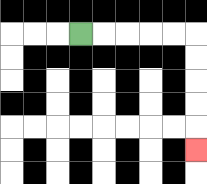{'start': '[3, 1]', 'end': '[8, 6]', 'path_directions': 'R,R,R,R,R,D,D,D,D,D', 'path_coordinates': '[[3, 1], [4, 1], [5, 1], [6, 1], [7, 1], [8, 1], [8, 2], [8, 3], [8, 4], [8, 5], [8, 6]]'}